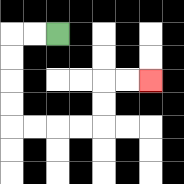{'start': '[2, 1]', 'end': '[6, 3]', 'path_directions': 'L,L,D,D,D,D,R,R,R,R,U,U,R,R', 'path_coordinates': '[[2, 1], [1, 1], [0, 1], [0, 2], [0, 3], [0, 4], [0, 5], [1, 5], [2, 5], [3, 5], [4, 5], [4, 4], [4, 3], [5, 3], [6, 3]]'}